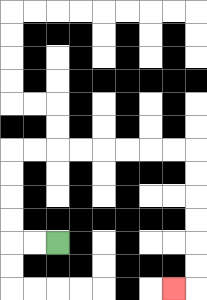{'start': '[2, 10]', 'end': '[7, 12]', 'path_directions': 'L,L,U,U,U,U,R,R,R,R,R,R,R,R,D,D,D,D,D,D,L', 'path_coordinates': '[[2, 10], [1, 10], [0, 10], [0, 9], [0, 8], [0, 7], [0, 6], [1, 6], [2, 6], [3, 6], [4, 6], [5, 6], [6, 6], [7, 6], [8, 6], [8, 7], [8, 8], [8, 9], [8, 10], [8, 11], [8, 12], [7, 12]]'}